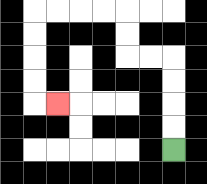{'start': '[7, 6]', 'end': '[2, 4]', 'path_directions': 'U,U,U,U,L,L,U,U,L,L,L,L,D,D,D,D,R', 'path_coordinates': '[[7, 6], [7, 5], [7, 4], [7, 3], [7, 2], [6, 2], [5, 2], [5, 1], [5, 0], [4, 0], [3, 0], [2, 0], [1, 0], [1, 1], [1, 2], [1, 3], [1, 4], [2, 4]]'}